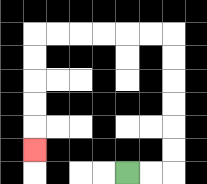{'start': '[5, 7]', 'end': '[1, 6]', 'path_directions': 'R,R,U,U,U,U,U,U,L,L,L,L,L,L,D,D,D,D,D', 'path_coordinates': '[[5, 7], [6, 7], [7, 7], [7, 6], [7, 5], [7, 4], [7, 3], [7, 2], [7, 1], [6, 1], [5, 1], [4, 1], [3, 1], [2, 1], [1, 1], [1, 2], [1, 3], [1, 4], [1, 5], [1, 6]]'}